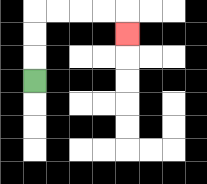{'start': '[1, 3]', 'end': '[5, 1]', 'path_directions': 'U,U,U,R,R,R,R,D', 'path_coordinates': '[[1, 3], [1, 2], [1, 1], [1, 0], [2, 0], [3, 0], [4, 0], [5, 0], [5, 1]]'}